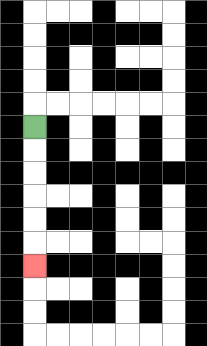{'start': '[1, 5]', 'end': '[1, 11]', 'path_directions': 'D,D,D,D,D,D', 'path_coordinates': '[[1, 5], [1, 6], [1, 7], [1, 8], [1, 9], [1, 10], [1, 11]]'}